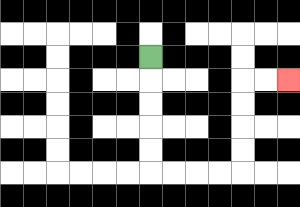{'start': '[6, 2]', 'end': '[12, 3]', 'path_directions': 'D,D,D,D,D,R,R,R,R,U,U,U,U,R,R', 'path_coordinates': '[[6, 2], [6, 3], [6, 4], [6, 5], [6, 6], [6, 7], [7, 7], [8, 7], [9, 7], [10, 7], [10, 6], [10, 5], [10, 4], [10, 3], [11, 3], [12, 3]]'}